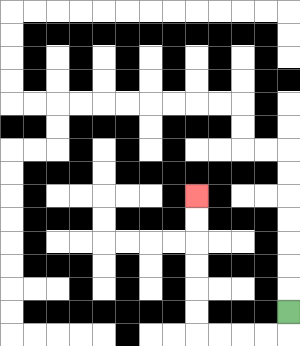{'start': '[12, 13]', 'end': '[8, 8]', 'path_directions': 'D,L,L,L,L,U,U,U,U,U,U', 'path_coordinates': '[[12, 13], [12, 14], [11, 14], [10, 14], [9, 14], [8, 14], [8, 13], [8, 12], [8, 11], [8, 10], [8, 9], [8, 8]]'}